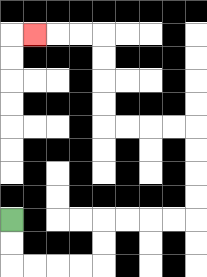{'start': '[0, 9]', 'end': '[1, 1]', 'path_directions': 'D,D,R,R,R,R,U,U,R,R,R,R,U,U,U,U,L,L,L,L,U,U,U,U,L,L,L', 'path_coordinates': '[[0, 9], [0, 10], [0, 11], [1, 11], [2, 11], [3, 11], [4, 11], [4, 10], [4, 9], [5, 9], [6, 9], [7, 9], [8, 9], [8, 8], [8, 7], [8, 6], [8, 5], [7, 5], [6, 5], [5, 5], [4, 5], [4, 4], [4, 3], [4, 2], [4, 1], [3, 1], [2, 1], [1, 1]]'}